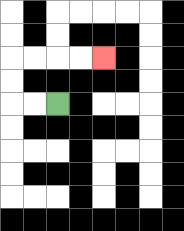{'start': '[2, 4]', 'end': '[4, 2]', 'path_directions': 'L,L,U,U,R,R,R,R', 'path_coordinates': '[[2, 4], [1, 4], [0, 4], [0, 3], [0, 2], [1, 2], [2, 2], [3, 2], [4, 2]]'}